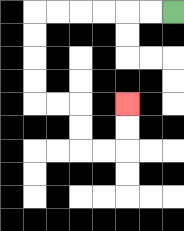{'start': '[7, 0]', 'end': '[5, 4]', 'path_directions': 'L,L,L,L,L,L,D,D,D,D,R,R,D,D,R,R,U,U', 'path_coordinates': '[[7, 0], [6, 0], [5, 0], [4, 0], [3, 0], [2, 0], [1, 0], [1, 1], [1, 2], [1, 3], [1, 4], [2, 4], [3, 4], [3, 5], [3, 6], [4, 6], [5, 6], [5, 5], [5, 4]]'}